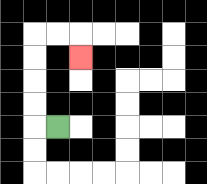{'start': '[2, 5]', 'end': '[3, 2]', 'path_directions': 'L,U,U,U,U,R,R,D', 'path_coordinates': '[[2, 5], [1, 5], [1, 4], [1, 3], [1, 2], [1, 1], [2, 1], [3, 1], [3, 2]]'}